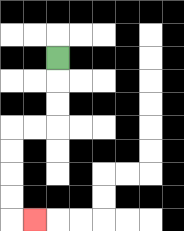{'start': '[2, 2]', 'end': '[1, 9]', 'path_directions': 'D,D,D,L,L,D,D,D,D,R', 'path_coordinates': '[[2, 2], [2, 3], [2, 4], [2, 5], [1, 5], [0, 5], [0, 6], [0, 7], [0, 8], [0, 9], [1, 9]]'}